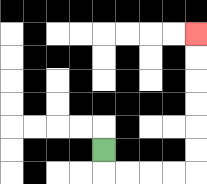{'start': '[4, 6]', 'end': '[8, 1]', 'path_directions': 'D,R,R,R,R,U,U,U,U,U,U', 'path_coordinates': '[[4, 6], [4, 7], [5, 7], [6, 7], [7, 7], [8, 7], [8, 6], [8, 5], [8, 4], [8, 3], [8, 2], [8, 1]]'}